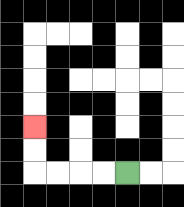{'start': '[5, 7]', 'end': '[1, 5]', 'path_directions': 'L,L,L,L,U,U', 'path_coordinates': '[[5, 7], [4, 7], [3, 7], [2, 7], [1, 7], [1, 6], [1, 5]]'}